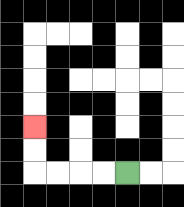{'start': '[5, 7]', 'end': '[1, 5]', 'path_directions': 'L,L,L,L,U,U', 'path_coordinates': '[[5, 7], [4, 7], [3, 7], [2, 7], [1, 7], [1, 6], [1, 5]]'}